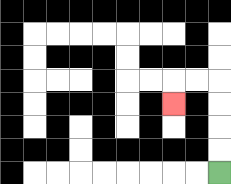{'start': '[9, 7]', 'end': '[7, 4]', 'path_directions': 'U,U,U,U,L,L,D', 'path_coordinates': '[[9, 7], [9, 6], [9, 5], [9, 4], [9, 3], [8, 3], [7, 3], [7, 4]]'}